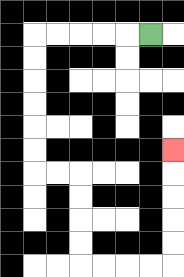{'start': '[6, 1]', 'end': '[7, 6]', 'path_directions': 'L,L,L,L,L,D,D,D,D,D,D,R,R,D,D,D,D,R,R,R,R,U,U,U,U,U', 'path_coordinates': '[[6, 1], [5, 1], [4, 1], [3, 1], [2, 1], [1, 1], [1, 2], [1, 3], [1, 4], [1, 5], [1, 6], [1, 7], [2, 7], [3, 7], [3, 8], [3, 9], [3, 10], [3, 11], [4, 11], [5, 11], [6, 11], [7, 11], [7, 10], [7, 9], [7, 8], [7, 7], [7, 6]]'}